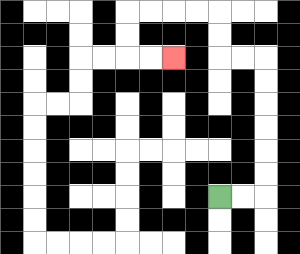{'start': '[9, 8]', 'end': '[7, 2]', 'path_directions': 'R,R,U,U,U,U,U,U,L,L,U,U,L,L,L,L,D,D,R,R', 'path_coordinates': '[[9, 8], [10, 8], [11, 8], [11, 7], [11, 6], [11, 5], [11, 4], [11, 3], [11, 2], [10, 2], [9, 2], [9, 1], [9, 0], [8, 0], [7, 0], [6, 0], [5, 0], [5, 1], [5, 2], [6, 2], [7, 2]]'}